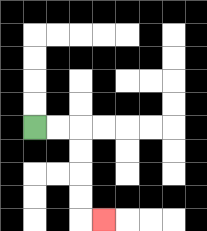{'start': '[1, 5]', 'end': '[4, 9]', 'path_directions': 'R,R,D,D,D,D,R', 'path_coordinates': '[[1, 5], [2, 5], [3, 5], [3, 6], [3, 7], [3, 8], [3, 9], [4, 9]]'}